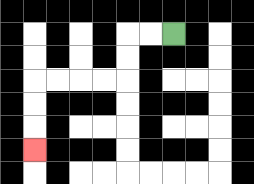{'start': '[7, 1]', 'end': '[1, 6]', 'path_directions': 'L,L,D,D,L,L,L,L,D,D,D', 'path_coordinates': '[[7, 1], [6, 1], [5, 1], [5, 2], [5, 3], [4, 3], [3, 3], [2, 3], [1, 3], [1, 4], [1, 5], [1, 6]]'}